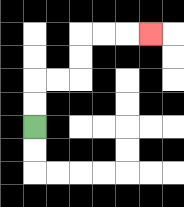{'start': '[1, 5]', 'end': '[6, 1]', 'path_directions': 'U,U,R,R,U,U,R,R,R', 'path_coordinates': '[[1, 5], [1, 4], [1, 3], [2, 3], [3, 3], [3, 2], [3, 1], [4, 1], [5, 1], [6, 1]]'}